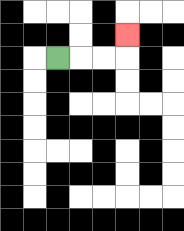{'start': '[2, 2]', 'end': '[5, 1]', 'path_directions': 'R,R,R,U', 'path_coordinates': '[[2, 2], [3, 2], [4, 2], [5, 2], [5, 1]]'}